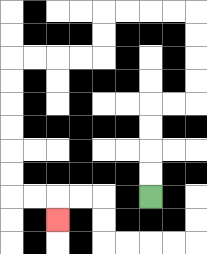{'start': '[6, 8]', 'end': '[2, 9]', 'path_directions': 'U,U,U,U,R,R,U,U,U,U,L,L,L,L,D,D,L,L,L,L,D,D,D,D,D,D,R,R,D', 'path_coordinates': '[[6, 8], [6, 7], [6, 6], [6, 5], [6, 4], [7, 4], [8, 4], [8, 3], [8, 2], [8, 1], [8, 0], [7, 0], [6, 0], [5, 0], [4, 0], [4, 1], [4, 2], [3, 2], [2, 2], [1, 2], [0, 2], [0, 3], [0, 4], [0, 5], [0, 6], [0, 7], [0, 8], [1, 8], [2, 8], [2, 9]]'}